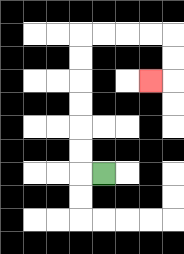{'start': '[4, 7]', 'end': '[6, 3]', 'path_directions': 'L,U,U,U,U,U,U,R,R,R,R,D,D,L', 'path_coordinates': '[[4, 7], [3, 7], [3, 6], [3, 5], [3, 4], [3, 3], [3, 2], [3, 1], [4, 1], [5, 1], [6, 1], [7, 1], [7, 2], [7, 3], [6, 3]]'}